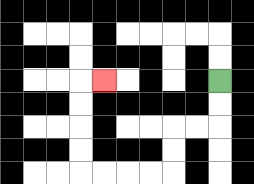{'start': '[9, 3]', 'end': '[4, 3]', 'path_directions': 'D,D,L,L,D,D,L,L,L,L,U,U,U,U,R', 'path_coordinates': '[[9, 3], [9, 4], [9, 5], [8, 5], [7, 5], [7, 6], [7, 7], [6, 7], [5, 7], [4, 7], [3, 7], [3, 6], [3, 5], [3, 4], [3, 3], [4, 3]]'}